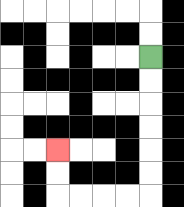{'start': '[6, 2]', 'end': '[2, 6]', 'path_directions': 'D,D,D,D,D,D,L,L,L,L,U,U', 'path_coordinates': '[[6, 2], [6, 3], [6, 4], [6, 5], [6, 6], [6, 7], [6, 8], [5, 8], [4, 8], [3, 8], [2, 8], [2, 7], [2, 6]]'}